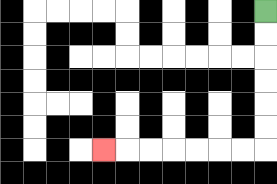{'start': '[11, 0]', 'end': '[4, 6]', 'path_directions': 'D,D,D,D,D,D,L,L,L,L,L,L,L', 'path_coordinates': '[[11, 0], [11, 1], [11, 2], [11, 3], [11, 4], [11, 5], [11, 6], [10, 6], [9, 6], [8, 6], [7, 6], [6, 6], [5, 6], [4, 6]]'}